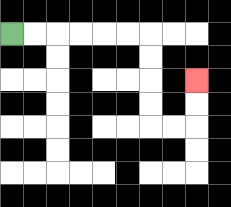{'start': '[0, 1]', 'end': '[8, 3]', 'path_directions': 'R,R,R,R,R,R,D,D,D,D,R,R,U,U', 'path_coordinates': '[[0, 1], [1, 1], [2, 1], [3, 1], [4, 1], [5, 1], [6, 1], [6, 2], [6, 3], [6, 4], [6, 5], [7, 5], [8, 5], [8, 4], [8, 3]]'}